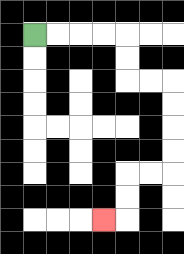{'start': '[1, 1]', 'end': '[4, 9]', 'path_directions': 'R,R,R,R,D,D,R,R,D,D,D,D,L,L,D,D,L', 'path_coordinates': '[[1, 1], [2, 1], [3, 1], [4, 1], [5, 1], [5, 2], [5, 3], [6, 3], [7, 3], [7, 4], [7, 5], [7, 6], [7, 7], [6, 7], [5, 7], [5, 8], [5, 9], [4, 9]]'}